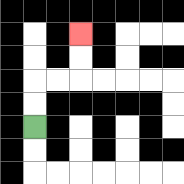{'start': '[1, 5]', 'end': '[3, 1]', 'path_directions': 'U,U,R,R,U,U', 'path_coordinates': '[[1, 5], [1, 4], [1, 3], [2, 3], [3, 3], [3, 2], [3, 1]]'}